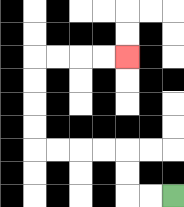{'start': '[7, 8]', 'end': '[5, 2]', 'path_directions': 'L,L,U,U,L,L,L,L,U,U,U,U,R,R,R,R', 'path_coordinates': '[[7, 8], [6, 8], [5, 8], [5, 7], [5, 6], [4, 6], [3, 6], [2, 6], [1, 6], [1, 5], [1, 4], [1, 3], [1, 2], [2, 2], [3, 2], [4, 2], [5, 2]]'}